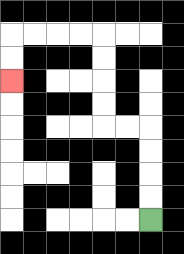{'start': '[6, 9]', 'end': '[0, 3]', 'path_directions': 'U,U,U,U,L,L,U,U,U,U,L,L,L,L,D,D', 'path_coordinates': '[[6, 9], [6, 8], [6, 7], [6, 6], [6, 5], [5, 5], [4, 5], [4, 4], [4, 3], [4, 2], [4, 1], [3, 1], [2, 1], [1, 1], [0, 1], [0, 2], [0, 3]]'}